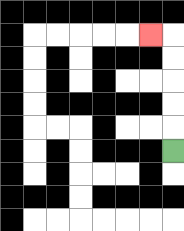{'start': '[7, 6]', 'end': '[6, 1]', 'path_directions': 'U,U,U,U,U,L', 'path_coordinates': '[[7, 6], [7, 5], [7, 4], [7, 3], [7, 2], [7, 1], [6, 1]]'}